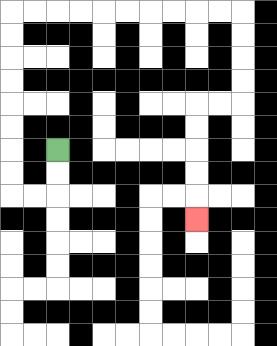{'start': '[2, 6]', 'end': '[8, 9]', 'path_directions': 'D,D,L,L,U,U,U,U,U,U,U,U,R,R,R,R,R,R,R,R,R,R,D,D,D,D,L,L,D,D,D,D,D', 'path_coordinates': '[[2, 6], [2, 7], [2, 8], [1, 8], [0, 8], [0, 7], [0, 6], [0, 5], [0, 4], [0, 3], [0, 2], [0, 1], [0, 0], [1, 0], [2, 0], [3, 0], [4, 0], [5, 0], [6, 0], [7, 0], [8, 0], [9, 0], [10, 0], [10, 1], [10, 2], [10, 3], [10, 4], [9, 4], [8, 4], [8, 5], [8, 6], [8, 7], [8, 8], [8, 9]]'}